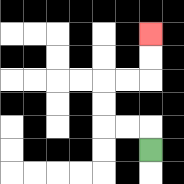{'start': '[6, 6]', 'end': '[6, 1]', 'path_directions': 'U,L,L,U,U,R,R,U,U', 'path_coordinates': '[[6, 6], [6, 5], [5, 5], [4, 5], [4, 4], [4, 3], [5, 3], [6, 3], [6, 2], [6, 1]]'}